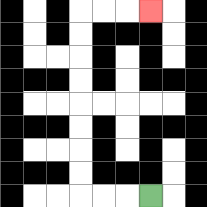{'start': '[6, 8]', 'end': '[6, 0]', 'path_directions': 'L,L,L,U,U,U,U,U,U,U,U,R,R,R', 'path_coordinates': '[[6, 8], [5, 8], [4, 8], [3, 8], [3, 7], [3, 6], [3, 5], [3, 4], [3, 3], [3, 2], [3, 1], [3, 0], [4, 0], [5, 0], [6, 0]]'}